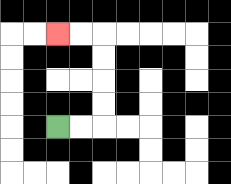{'start': '[2, 5]', 'end': '[2, 1]', 'path_directions': 'R,R,U,U,U,U,L,L', 'path_coordinates': '[[2, 5], [3, 5], [4, 5], [4, 4], [4, 3], [4, 2], [4, 1], [3, 1], [2, 1]]'}